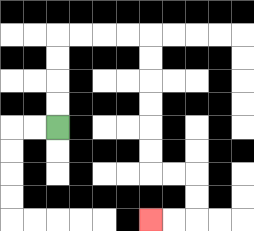{'start': '[2, 5]', 'end': '[6, 9]', 'path_directions': 'U,U,U,U,R,R,R,R,D,D,D,D,D,D,R,R,D,D,L,L', 'path_coordinates': '[[2, 5], [2, 4], [2, 3], [2, 2], [2, 1], [3, 1], [4, 1], [5, 1], [6, 1], [6, 2], [6, 3], [6, 4], [6, 5], [6, 6], [6, 7], [7, 7], [8, 7], [8, 8], [8, 9], [7, 9], [6, 9]]'}